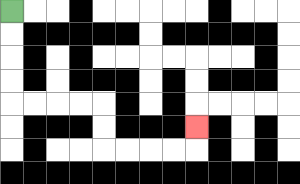{'start': '[0, 0]', 'end': '[8, 5]', 'path_directions': 'D,D,D,D,R,R,R,R,D,D,R,R,R,R,U', 'path_coordinates': '[[0, 0], [0, 1], [0, 2], [0, 3], [0, 4], [1, 4], [2, 4], [3, 4], [4, 4], [4, 5], [4, 6], [5, 6], [6, 6], [7, 6], [8, 6], [8, 5]]'}